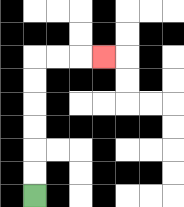{'start': '[1, 8]', 'end': '[4, 2]', 'path_directions': 'U,U,U,U,U,U,R,R,R', 'path_coordinates': '[[1, 8], [1, 7], [1, 6], [1, 5], [1, 4], [1, 3], [1, 2], [2, 2], [3, 2], [4, 2]]'}